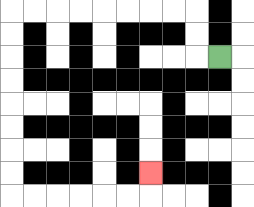{'start': '[9, 2]', 'end': '[6, 7]', 'path_directions': 'L,U,U,L,L,L,L,L,L,L,L,D,D,D,D,D,D,D,D,R,R,R,R,R,R,U', 'path_coordinates': '[[9, 2], [8, 2], [8, 1], [8, 0], [7, 0], [6, 0], [5, 0], [4, 0], [3, 0], [2, 0], [1, 0], [0, 0], [0, 1], [0, 2], [0, 3], [0, 4], [0, 5], [0, 6], [0, 7], [0, 8], [1, 8], [2, 8], [3, 8], [4, 8], [5, 8], [6, 8], [6, 7]]'}